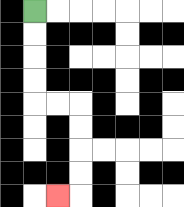{'start': '[1, 0]', 'end': '[2, 8]', 'path_directions': 'D,D,D,D,R,R,D,D,D,D,L', 'path_coordinates': '[[1, 0], [1, 1], [1, 2], [1, 3], [1, 4], [2, 4], [3, 4], [3, 5], [3, 6], [3, 7], [3, 8], [2, 8]]'}